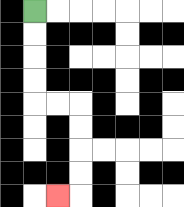{'start': '[1, 0]', 'end': '[2, 8]', 'path_directions': 'D,D,D,D,R,R,D,D,D,D,L', 'path_coordinates': '[[1, 0], [1, 1], [1, 2], [1, 3], [1, 4], [2, 4], [3, 4], [3, 5], [3, 6], [3, 7], [3, 8], [2, 8]]'}